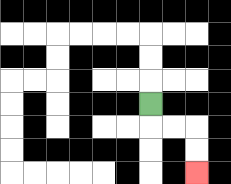{'start': '[6, 4]', 'end': '[8, 7]', 'path_directions': 'D,R,R,D,D', 'path_coordinates': '[[6, 4], [6, 5], [7, 5], [8, 5], [8, 6], [8, 7]]'}